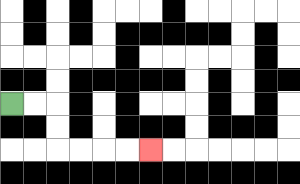{'start': '[0, 4]', 'end': '[6, 6]', 'path_directions': 'R,R,D,D,R,R,R,R', 'path_coordinates': '[[0, 4], [1, 4], [2, 4], [2, 5], [2, 6], [3, 6], [4, 6], [5, 6], [6, 6]]'}